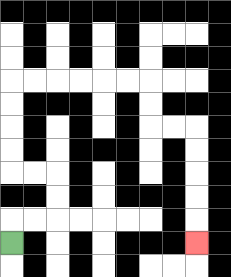{'start': '[0, 10]', 'end': '[8, 10]', 'path_directions': 'U,R,R,U,U,L,L,U,U,U,U,R,R,R,R,R,R,D,D,R,R,D,D,D,D,D', 'path_coordinates': '[[0, 10], [0, 9], [1, 9], [2, 9], [2, 8], [2, 7], [1, 7], [0, 7], [0, 6], [0, 5], [0, 4], [0, 3], [1, 3], [2, 3], [3, 3], [4, 3], [5, 3], [6, 3], [6, 4], [6, 5], [7, 5], [8, 5], [8, 6], [8, 7], [8, 8], [8, 9], [8, 10]]'}